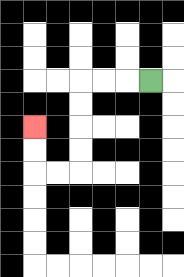{'start': '[6, 3]', 'end': '[1, 5]', 'path_directions': 'L,L,L,D,D,D,D,L,L,U,U', 'path_coordinates': '[[6, 3], [5, 3], [4, 3], [3, 3], [3, 4], [3, 5], [3, 6], [3, 7], [2, 7], [1, 7], [1, 6], [1, 5]]'}